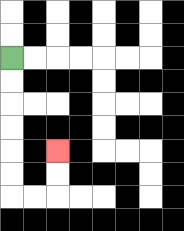{'start': '[0, 2]', 'end': '[2, 6]', 'path_directions': 'D,D,D,D,D,D,R,R,U,U', 'path_coordinates': '[[0, 2], [0, 3], [0, 4], [0, 5], [0, 6], [0, 7], [0, 8], [1, 8], [2, 8], [2, 7], [2, 6]]'}